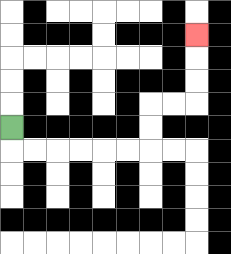{'start': '[0, 5]', 'end': '[8, 1]', 'path_directions': 'D,R,R,R,R,R,R,U,U,R,R,U,U,U', 'path_coordinates': '[[0, 5], [0, 6], [1, 6], [2, 6], [3, 6], [4, 6], [5, 6], [6, 6], [6, 5], [6, 4], [7, 4], [8, 4], [8, 3], [8, 2], [8, 1]]'}